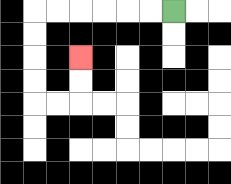{'start': '[7, 0]', 'end': '[3, 2]', 'path_directions': 'L,L,L,L,L,L,D,D,D,D,R,R,U,U', 'path_coordinates': '[[7, 0], [6, 0], [5, 0], [4, 0], [3, 0], [2, 0], [1, 0], [1, 1], [1, 2], [1, 3], [1, 4], [2, 4], [3, 4], [3, 3], [3, 2]]'}